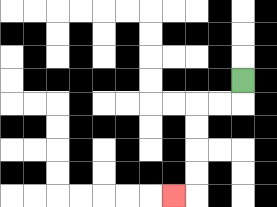{'start': '[10, 3]', 'end': '[7, 8]', 'path_directions': 'D,L,L,D,D,D,D,L', 'path_coordinates': '[[10, 3], [10, 4], [9, 4], [8, 4], [8, 5], [8, 6], [8, 7], [8, 8], [7, 8]]'}